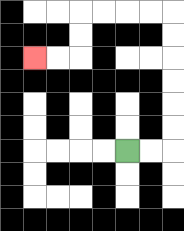{'start': '[5, 6]', 'end': '[1, 2]', 'path_directions': 'R,R,U,U,U,U,U,U,L,L,L,L,D,D,L,L', 'path_coordinates': '[[5, 6], [6, 6], [7, 6], [7, 5], [7, 4], [7, 3], [7, 2], [7, 1], [7, 0], [6, 0], [5, 0], [4, 0], [3, 0], [3, 1], [3, 2], [2, 2], [1, 2]]'}